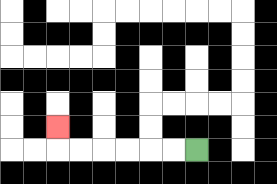{'start': '[8, 6]', 'end': '[2, 5]', 'path_directions': 'L,L,L,L,L,L,U', 'path_coordinates': '[[8, 6], [7, 6], [6, 6], [5, 6], [4, 6], [3, 6], [2, 6], [2, 5]]'}